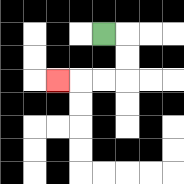{'start': '[4, 1]', 'end': '[2, 3]', 'path_directions': 'R,D,D,L,L,L', 'path_coordinates': '[[4, 1], [5, 1], [5, 2], [5, 3], [4, 3], [3, 3], [2, 3]]'}